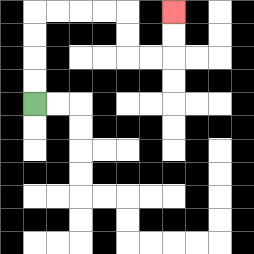{'start': '[1, 4]', 'end': '[7, 0]', 'path_directions': 'U,U,U,U,R,R,R,R,D,D,R,R,U,U', 'path_coordinates': '[[1, 4], [1, 3], [1, 2], [1, 1], [1, 0], [2, 0], [3, 0], [4, 0], [5, 0], [5, 1], [5, 2], [6, 2], [7, 2], [7, 1], [7, 0]]'}